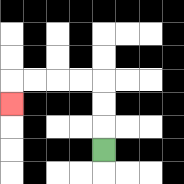{'start': '[4, 6]', 'end': '[0, 4]', 'path_directions': 'U,U,U,L,L,L,L,D', 'path_coordinates': '[[4, 6], [4, 5], [4, 4], [4, 3], [3, 3], [2, 3], [1, 3], [0, 3], [0, 4]]'}